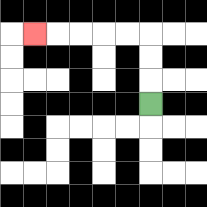{'start': '[6, 4]', 'end': '[1, 1]', 'path_directions': 'U,U,U,L,L,L,L,L', 'path_coordinates': '[[6, 4], [6, 3], [6, 2], [6, 1], [5, 1], [4, 1], [3, 1], [2, 1], [1, 1]]'}